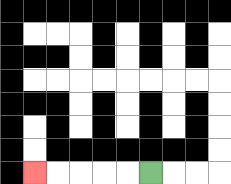{'start': '[6, 7]', 'end': '[1, 7]', 'path_directions': 'L,L,L,L,L', 'path_coordinates': '[[6, 7], [5, 7], [4, 7], [3, 7], [2, 7], [1, 7]]'}